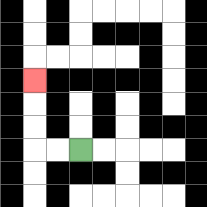{'start': '[3, 6]', 'end': '[1, 3]', 'path_directions': 'L,L,U,U,U', 'path_coordinates': '[[3, 6], [2, 6], [1, 6], [1, 5], [1, 4], [1, 3]]'}